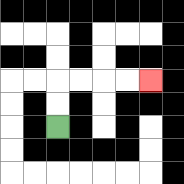{'start': '[2, 5]', 'end': '[6, 3]', 'path_directions': 'U,U,R,R,R,R', 'path_coordinates': '[[2, 5], [2, 4], [2, 3], [3, 3], [4, 3], [5, 3], [6, 3]]'}